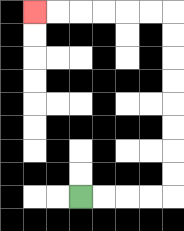{'start': '[3, 8]', 'end': '[1, 0]', 'path_directions': 'R,R,R,R,U,U,U,U,U,U,U,U,L,L,L,L,L,L', 'path_coordinates': '[[3, 8], [4, 8], [5, 8], [6, 8], [7, 8], [7, 7], [7, 6], [7, 5], [7, 4], [7, 3], [7, 2], [7, 1], [7, 0], [6, 0], [5, 0], [4, 0], [3, 0], [2, 0], [1, 0]]'}